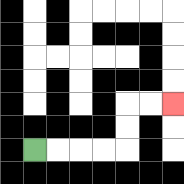{'start': '[1, 6]', 'end': '[7, 4]', 'path_directions': 'R,R,R,R,U,U,R,R', 'path_coordinates': '[[1, 6], [2, 6], [3, 6], [4, 6], [5, 6], [5, 5], [5, 4], [6, 4], [7, 4]]'}